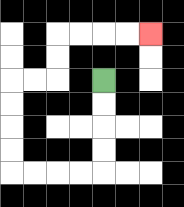{'start': '[4, 3]', 'end': '[6, 1]', 'path_directions': 'D,D,D,D,L,L,L,L,U,U,U,U,R,R,U,U,R,R,R,R', 'path_coordinates': '[[4, 3], [4, 4], [4, 5], [4, 6], [4, 7], [3, 7], [2, 7], [1, 7], [0, 7], [0, 6], [0, 5], [0, 4], [0, 3], [1, 3], [2, 3], [2, 2], [2, 1], [3, 1], [4, 1], [5, 1], [6, 1]]'}